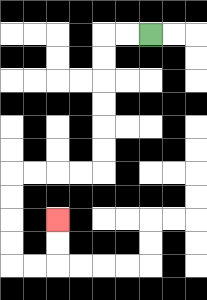{'start': '[6, 1]', 'end': '[2, 9]', 'path_directions': 'L,L,D,D,D,D,D,D,L,L,L,L,D,D,D,D,R,R,U,U', 'path_coordinates': '[[6, 1], [5, 1], [4, 1], [4, 2], [4, 3], [4, 4], [4, 5], [4, 6], [4, 7], [3, 7], [2, 7], [1, 7], [0, 7], [0, 8], [0, 9], [0, 10], [0, 11], [1, 11], [2, 11], [2, 10], [2, 9]]'}